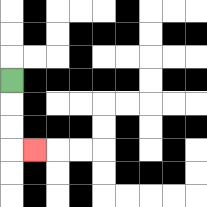{'start': '[0, 3]', 'end': '[1, 6]', 'path_directions': 'D,D,D,R', 'path_coordinates': '[[0, 3], [0, 4], [0, 5], [0, 6], [1, 6]]'}